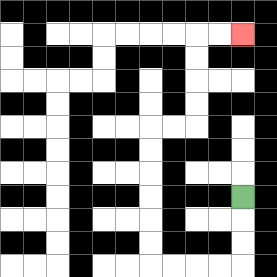{'start': '[10, 8]', 'end': '[10, 1]', 'path_directions': 'D,D,D,L,L,L,L,U,U,U,U,U,U,R,R,U,U,U,U,R,R', 'path_coordinates': '[[10, 8], [10, 9], [10, 10], [10, 11], [9, 11], [8, 11], [7, 11], [6, 11], [6, 10], [6, 9], [6, 8], [6, 7], [6, 6], [6, 5], [7, 5], [8, 5], [8, 4], [8, 3], [8, 2], [8, 1], [9, 1], [10, 1]]'}